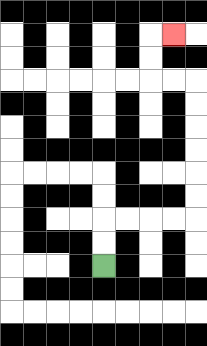{'start': '[4, 11]', 'end': '[7, 1]', 'path_directions': 'U,U,R,R,R,R,U,U,U,U,U,U,L,L,U,U,R', 'path_coordinates': '[[4, 11], [4, 10], [4, 9], [5, 9], [6, 9], [7, 9], [8, 9], [8, 8], [8, 7], [8, 6], [8, 5], [8, 4], [8, 3], [7, 3], [6, 3], [6, 2], [6, 1], [7, 1]]'}